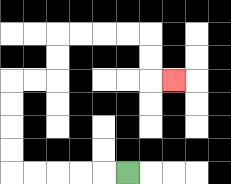{'start': '[5, 7]', 'end': '[7, 3]', 'path_directions': 'L,L,L,L,L,U,U,U,U,R,R,U,U,R,R,R,R,D,D,R', 'path_coordinates': '[[5, 7], [4, 7], [3, 7], [2, 7], [1, 7], [0, 7], [0, 6], [0, 5], [0, 4], [0, 3], [1, 3], [2, 3], [2, 2], [2, 1], [3, 1], [4, 1], [5, 1], [6, 1], [6, 2], [6, 3], [7, 3]]'}